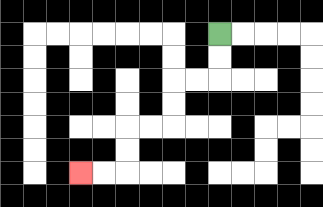{'start': '[9, 1]', 'end': '[3, 7]', 'path_directions': 'D,D,L,L,D,D,L,L,D,D,L,L', 'path_coordinates': '[[9, 1], [9, 2], [9, 3], [8, 3], [7, 3], [7, 4], [7, 5], [6, 5], [5, 5], [5, 6], [5, 7], [4, 7], [3, 7]]'}